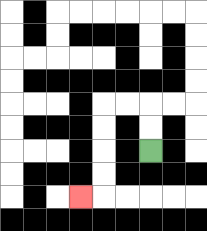{'start': '[6, 6]', 'end': '[3, 8]', 'path_directions': 'U,U,L,L,D,D,D,D,L', 'path_coordinates': '[[6, 6], [6, 5], [6, 4], [5, 4], [4, 4], [4, 5], [4, 6], [4, 7], [4, 8], [3, 8]]'}